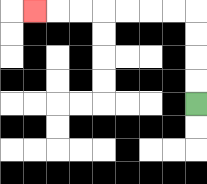{'start': '[8, 4]', 'end': '[1, 0]', 'path_directions': 'U,U,U,U,L,L,L,L,L,L,L', 'path_coordinates': '[[8, 4], [8, 3], [8, 2], [8, 1], [8, 0], [7, 0], [6, 0], [5, 0], [4, 0], [3, 0], [2, 0], [1, 0]]'}